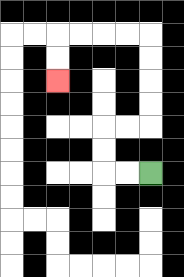{'start': '[6, 7]', 'end': '[2, 3]', 'path_directions': 'L,L,U,U,R,R,U,U,U,U,L,L,L,L,D,D', 'path_coordinates': '[[6, 7], [5, 7], [4, 7], [4, 6], [4, 5], [5, 5], [6, 5], [6, 4], [6, 3], [6, 2], [6, 1], [5, 1], [4, 1], [3, 1], [2, 1], [2, 2], [2, 3]]'}